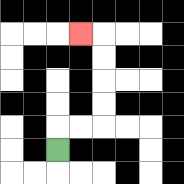{'start': '[2, 6]', 'end': '[3, 1]', 'path_directions': 'U,R,R,U,U,U,U,L', 'path_coordinates': '[[2, 6], [2, 5], [3, 5], [4, 5], [4, 4], [4, 3], [4, 2], [4, 1], [3, 1]]'}